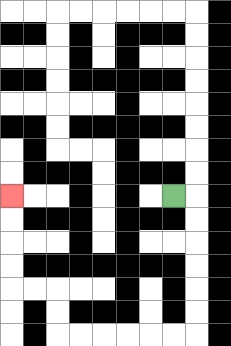{'start': '[7, 8]', 'end': '[0, 8]', 'path_directions': 'R,D,D,D,D,D,D,L,L,L,L,L,L,U,U,L,L,U,U,U,U', 'path_coordinates': '[[7, 8], [8, 8], [8, 9], [8, 10], [8, 11], [8, 12], [8, 13], [8, 14], [7, 14], [6, 14], [5, 14], [4, 14], [3, 14], [2, 14], [2, 13], [2, 12], [1, 12], [0, 12], [0, 11], [0, 10], [0, 9], [0, 8]]'}